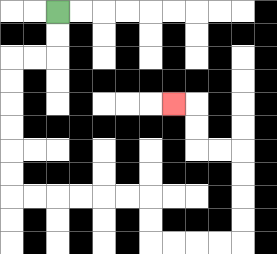{'start': '[2, 0]', 'end': '[7, 4]', 'path_directions': 'D,D,L,L,D,D,D,D,D,D,R,R,R,R,R,R,D,D,R,R,R,R,U,U,U,U,L,L,U,U,L', 'path_coordinates': '[[2, 0], [2, 1], [2, 2], [1, 2], [0, 2], [0, 3], [0, 4], [0, 5], [0, 6], [0, 7], [0, 8], [1, 8], [2, 8], [3, 8], [4, 8], [5, 8], [6, 8], [6, 9], [6, 10], [7, 10], [8, 10], [9, 10], [10, 10], [10, 9], [10, 8], [10, 7], [10, 6], [9, 6], [8, 6], [8, 5], [8, 4], [7, 4]]'}